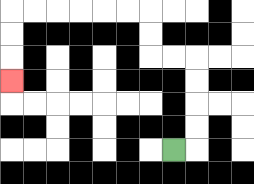{'start': '[7, 6]', 'end': '[0, 3]', 'path_directions': 'R,U,U,U,U,L,L,U,U,L,L,L,L,L,L,D,D,D', 'path_coordinates': '[[7, 6], [8, 6], [8, 5], [8, 4], [8, 3], [8, 2], [7, 2], [6, 2], [6, 1], [6, 0], [5, 0], [4, 0], [3, 0], [2, 0], [1, 0], [0, 0], [0, 1], [0, 2], [0, 3]]'}